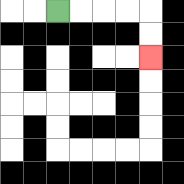{'start': '[2, 0]', 'end': '[6, 2]', 'path_directions': 'R,R,R,R,D,D', 'path_coordinates': '[[2, 0], [3, 0], [4, 0], [5, 0], [6, 0], [6, 1], [6, 2]]'}